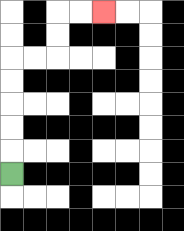{'start': '[0, 7]', 'end': '[4, 0]', 'path_directions': 'U,U,U,U,U,R,R,U,U,R,R', 'path_coordinates': '[[0, 7], [0, 6], [0, 5], [0, 4], [0, 3], [0, 2], [1, 2], [2, 2], [2, 1], [2, 0], [3, 0], [4, 0]]'}